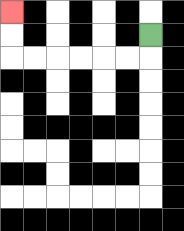{'start': '[6, 1]', 'end': '[0, 0]', 'path_directions': 'D,L,L,L,L,L,L,U,U', 'path_coordinates': '[[6, 1], [6, 2], [5, 2], [4, 2], [3, 2], [2, 2], [1, 2], [0, 2], [0, 1], [0, 0]]'}